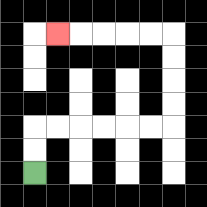{'start': '[1, 7]', 'end': '[2, 1]', 'path_directions': 'U,U,R,R,R,R,R,R,U,U,U,U,L,L,L,L,L', 'path_coordinates': '[[1, 7], [1, 6], [1, 5], [2, 5], [3, 5], [4, 5], [5, 5], [6, 5], [7, 5], [7, 4], [7, 3], [7, 2], [7, 1], [6, 1], [5, 1], [4, 1], [3, 1], [2, 1]]'}